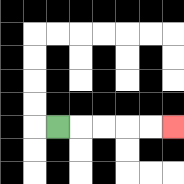{'start': '[2, 5]', 'end': '[7, 5]', 'path_directions': 'R,R,R,R,R', 'path_coordinates': '[[2, 5], [3, 5], [4, 5], [5, 5], [6, 5], [7, 5]]'}